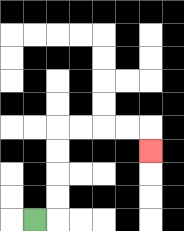{'start': '[1, 9]', 'end': '[6, 6]', 'path_directions': 'R,U,U,U,U,R,R,R,R,D', 'path_coordinates': '[[1, 9], [2, 9], [2, 8], [2, 7], [2, 6], [2, 5], [3, 5], [4, 5], [5, 5], [6, 5], [6, 6]]'}